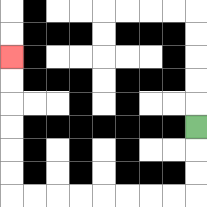{'start': '[8, 5]', 'end': '[0, 2]', 'path_directions': 'D,D,D,L,L,L,L,L,L,L,L,U,U,U,U,U,U', 'path_coordinates': '[[8, 5], [8, 6], [8, 7], [8, 8], [7, 8], [6, 8], [5, 8], [4, 8], [3, 8], [2, 8], [1, 8], [0, 8], [0, 7], [0, 6], [0, 5], [0, 4], [0, 3], [0, 2]]'}